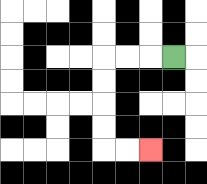{'start': '[7, 2]', 'end': '[6, 6]', 'path_directions': 'L,L,L,D,D,D,D,R,R', 'path_coordinates': '[[7, 2], [6, 2], [5, 2], [4, 2], [4, 3], [4, 4], [4, 5], [4, 6], [5, 6], [6, 6]]'}